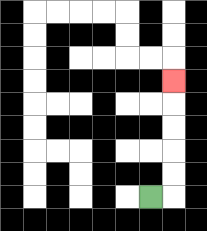{'start': '[6, 8]', 'end': '[7, 3]', 'path_directions': 'R,U,U,U,U,U', 'path_coordinates': '[[6, 8], [7, 8], [7, 7], [7, 6], [7, 5], [7, 4], [7, 3]]'}